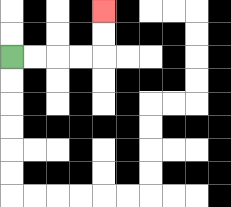{'start': '[0, 2]', 'end': '[4, 0]', 'path_directions': 'R,R,R,R,U,U', 'path_coordinates': '[[0, 2], [1, 2], [2, 2], [3, 2], [4, 2], [4, 1], [4, 0]]'}